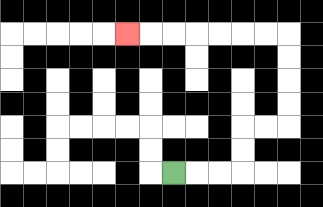{'start': '[7, 7]', 'end': '[5, 1]', 'path_directions': 'R,R,R,U,U,R,R,U,U,U,U,L,L,L,L,L,L,L', 'path_coordinates': '[[7, 7], [8, 7], [9, 7], [10, 7], [10, 6], [10, 5], [11, 5], [12, 5], [12, 4], [12, 3], [12, 2], [12, 1], [11, 1], [10, 1], [9, 1], [8, 1], [7, 1], [6, 1], [5, 1]]'}